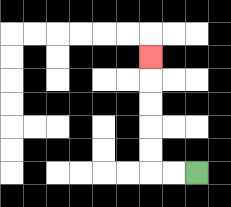{'start': '[8, 7]', 'end': '[6, 2]', 'path_directions': 'L,L,U,U,U,U,U', 'path_coordinates': '[[8, 7], [7, 7], [6, 7], [6, 6], [6, 5], [6, 4], [6, 3], [6, 2]]'}